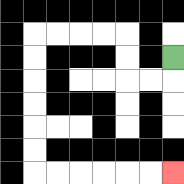{'start': '[7, 2]', 'end': '[7, 7]', 'path_directions': 'D,L,L,U,U,L,L,L,L,D,D,D,D,D,D,R,R,R,R,R,R', 'path_coordinates': '[[7, 2], [7, 3], [6, 3], [5, 3], [5, 2], [5, 1], [4, 1], [3, 1], [2, 1], [1, 1], [1, 2], [1, 3], [1, 4], [1, 5], [1, 6], [1, 7], [2, 7], [3, 7], [4, 7], [5, 7], [6, 7], [7, 7]]'}